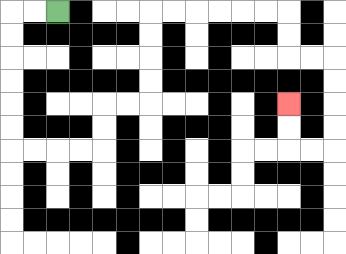{'start': '[2, 0]', 'end': '[12, 4]', 'path_directions': 'L,L,D,D,D,D,D,D,R,R,R,R,U,U,R,R,U,U,U,U,R,R,R,R,R,R,D,D,R,R,D,D,D,D,L,L,U,U', 'path_coordinates': '[[2, 0], [1, 0], [0, 0], [0, 1], [0, 2], [0, 3], [0, 4], [0, 5], [0, 6], [1, 6], [2, 6], [3, 6], [4, 6], [4, 5], [4, 4], [5, 4], [6, 4], [6, 3], [6, 2], [6, 1], [6, 0], [7, 0], [8, 0], [9, 0], [10, 0], [11, 0], [12, 0], [12, 1], [12, 2], [13, 2], [14, 2], [14, 3], [14, 4], [14, 5], [14, 6], [13, 6], [12, 6], [12, 5], [12, 4]]'}